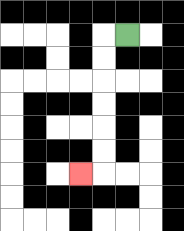{'start': '[5, 1]', 'end': '[3, 7]', 'path_directions': 'L,D,D,D,D,D,D,L', 'path_coordinates': '[[5, 1], [4, 1], [4, 2], [4, 3], [4, 4], [4, 5], [4, 6], [4, 7], [3, 7]]'}